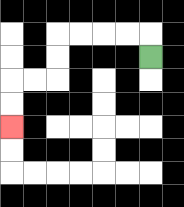{'start': '[6, 2]', 'end': '[0, 5]', 'path_directions': 'U,L,L,L,L,D,D,L,L,D,D', 'path_coordinates': '[[6, 2], [6, 1], [5, 1], [4, 1], [3, 1], [2, 1], [2, 2], [2, 3], [1, 3], [0, 3], [0, 4], [0, 5]]'}